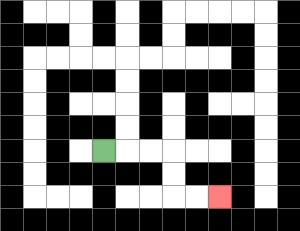{'start': '[4, 6]', 'end': '[9, 8]', 'path_directions': 'R,R,R,D,D,R,R', 'path_coordinates': '[[4, 6], [5, 6], [6, 6], [7, 6], [7, 7], [7, 8], [8, 8], [9, 8]]'}